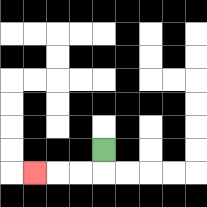{'start': '[4, 6]', 'end': '[1, 7]', 'path_directions': 'D,L,L,L', 'path_coordinates': '[[4, 6], [4, 7], [3, 7], [2, 7], [1, 7]]'}